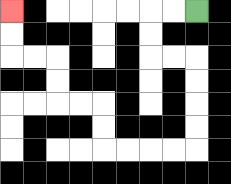{'start': '[8, 0]', 'end': '[0, 0]', 'path_directions': 'L,L,D,D,R,R,D,D,D,D,L,L,L,L,U,U,L,L,U,U,L,L,U,U', 'path_coordinates': '[[8, 0], [7, 0], [6, 0], [6, 1], [6, 2], [7, 2], [8, 2], [8, 3], [8, 4], [8, 5], [8, 6], [7, 6], [6, 6], [5, 6], [4, 6], [4, 5], [4, 4], [3, 4], [2, 4], [2, 3], [2, 2], [1, 2], [0, 2], [0, 1], [0, 0]]'}